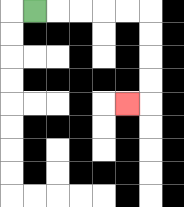{'start': '[1, 0]', 'end': '[5, 4]', 'path_directions': 'R,R,R,R,R,D,D,D,D,L', 'path_coordinates': '[[1, 0], [2, 0], [3, 0], [4, 0], [5, 0], [6, 0], [6, 1], [6, 2], [6, 3], [6, 4], [5, 4]]'}